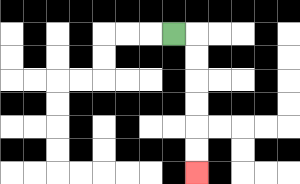{'start': '[7, 1]', 'end': '[8, 7]', 'path_directions': 'R,D,D,D,D,D,D', 'path_coordinates': '[[7, 1], [8, 1], [8, 2], [8, 3], [8, 4], [8, 5], [8, 6], [8, 7]]'}